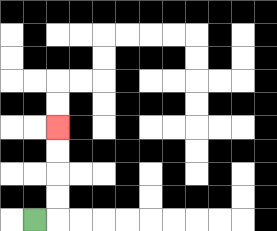{'start': '[1, 9]', 'end': '[2, 5]', 'path_directions': 'R,U,U,U,U', 'path_coordinates': '[[1, 9], [2, 9], [2, 8], [2, 7], [2, 6], [2, 5]]'}